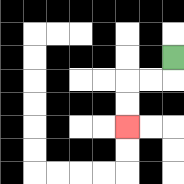{'start': '[7, 2]', 'end': '[5, 5]', 'path_directions': 'D,L,L,D,D', 'path_coordinates': '[[7, 2], [7, 3], [6, 3], [5, 3], [5, 4], [5, 5]]'}